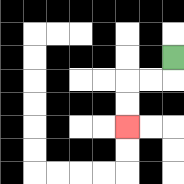{'start': '[7, 2]', 'end': '[5, 5]', 'path_directions': 'D,L,L,D,D', 'path_coordinates': '[[7, 2], [7, 3], [6, 3], [5, 3], [5, 4], [5, 5]]'}